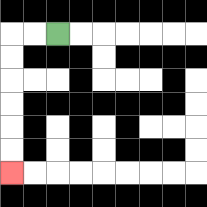{'start': '[2, 1]', 'end': '[0, 7]', 'path_directions': 'L,L,D,D,D,D,D,D', 'path_coordinates': '[[2, 1], [1, 1], [0, 1], [0, 2], [0, 3], [0, 4], [0, 5], [0, 6], [0, 7]]'}